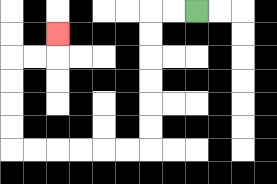{'start': '[8, 0]', 'end': '[2, 1]', 'path_directions': 'L,L,D,D,D,D,D,D,L,L,L,L,L,L,U,U,U,U,R,R,U', 'path_coordinates': '[[8, 0], [7, 0], [6, 0], [6, 1], [6, 2], [6, 3], [6, 4], [6, 5], [6, 6], [5, 6], [4, 6], [3, 6], [2, 6], [1, 6], [0, 6], [0, 5], [0, 4], [0, 3], [0, 2], [1, 2], [2, 2], [2, 1]]'}